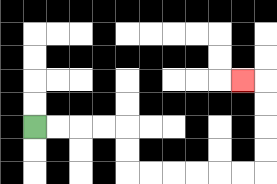{'start': '[1, 5]', 'end': '[10, 3]', 'path_directions': 'R,R,R,R,D,D,R,R,R,R,R,R,U,U,U,U,L', 'path_coordinates': '[[1, 5], [2, 5], [3, 5], [4, 5], [5, 5], [5, 6], [5, 7], [6, 7], [7, 7], [8, 7], [9, 7], [10, 7], [11, 7], [11, 6], [11, 5], [11, 4], [11, 3], [10, 3]]'}